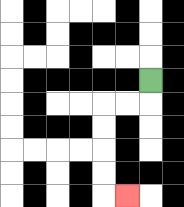{'start': '[6, 3]', 'end': '[5, 8]', 'path_directions': 'D,L,L,D,D,D,D,R', 'path_coordinates': '[[6, 3], [6, 4], [5, 4], [4, 4], [4, 5], [4, 6], [4, 7], [4, 8], [5, 8]]'}